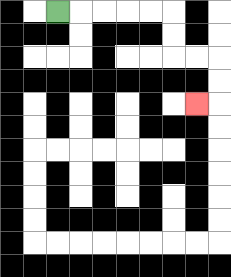{'start': '[2, 0]', 'end': '[8, 4]', 'path_directions': 'R,R,R,R,R,D,D,R,R,D,D,L', 'path_coordinates': '[[2, 0], [3, 0], [4, 0], [5, 0], [6, 0], [7, 0], [7, 1], [7, 2], [8, 2], [9, 2], [9, 3], [9, 4], [8, 4]]'}